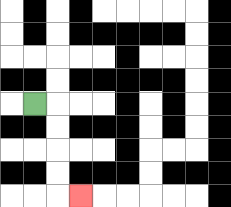{'start': '[1, 4]', 'end': '[3, 8]', 'path_directions': 'R,D,D,D,D,R', 'path_coordinates': '[[1, 4], [2, 4], [2, 5], [2, 6], [2, 7], [2, 8], [3, 8]]'}